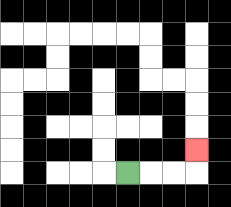{'start': '[5, 7]', 'end': '[8, 6]', 'path_directions': 'R,R,R,U', 'path_coordinates': '[[5, 7], [6, 7], [7, 7], [8, 7], [8, 6]]'}